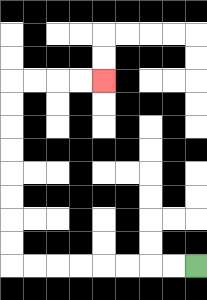{'start': '[8, 11]', 'end': '[4, 3]', 'path_directions': 'L,L,L,L,L,L,L,L,U,U,U,U,U,U,U,U,R,R,R,R', 'path_coordinates': '[[8, 11], [7, 11], [6, 11], [5, 11], [4, 11], [3, 11], [2, 11], [1, 11], [0, 11], [0, 10], [0, 9], [0, 8], [0, 7], [0, 6], [0, 5], [0, 4], [0, 3], [1, 3], [2, 3], [3, 3], [4, 3]]'}